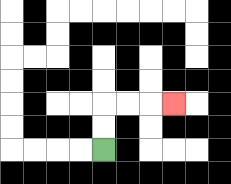{'start': '[4, 6]', 'end': '[7, 4]', 'path_directions': 'U,U,R,R,R', 'path_coordinates': '[[4, 6], [4, 5], [4, 4], [5, 4], [6, 4], [7, 4]]'}